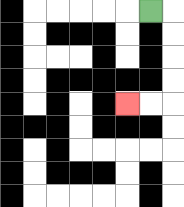{'start': '[6, 0]', 'end': '[5, 4]', 'path_directions': 'R,D,D,D,D,L,L', 'path_coordinates': '[[6, 0], [7, 0], [7, 1], [7, 2], [7, 3], [7, 4], [6, 4], [5, 4]]'}